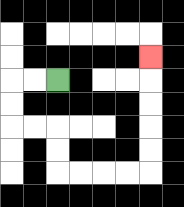{'start': '[2, 3]', 'end': '[6, 2]', 'path_directions': 'L,L,D,D,R,R,D,D,R,R,R,R,U,U,U,U,U', 'path_coordinates': '[[2, 3], [1, 3], [0, 3], [0, 4], [0, 5], [1, 5], [2, 5], [2, 6], [2, 7], [3, 7], [4, 7], [5, 7], [6, 7], [6, 6], [6, 5], [6, 4], [6, 3], [6, 2]]'}